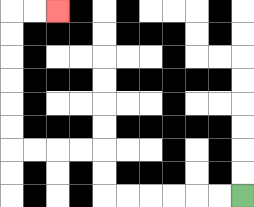{'start': '[10, 8]', 'end': '[2, 0]', 'path_directions': 'L,L,L,L,L,L,U,U,L,L,L,L,U,U,U,U,U,U,R,R', 'path_coordinates': '[[10, 8], [9, 8], [8, 8], [7, 8], [6, 8], [5, 8], [4, 8], [4, 7], [4, 6], [3, 6], [2, 6], [1, 6], [0, 6], [0, 5], [0, 4], [0, 3], [0, 2], [0, 1], [0, 0], [1, 0], [2, 0]]'}